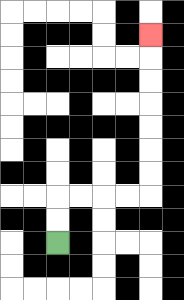{'start': '[2, 10]', 'end': '[6, 1]', 'path_directions': 'U,U,R,R,R,R,U,U,U,U,U,U,U', 'path_coordinates': '[[2, 10], [2, 9], [2, 8], [3, 8], [4, 8], [5, 8], [6, 8], [6, 7], [6, 6], [6, 5], [6, 4], [6, 3], [6, 2], [6, 1]]'}